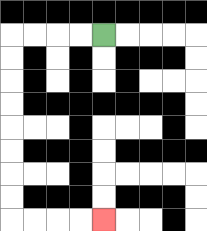{'start': '[4, 1]', 'end': '[4, 9]', 'path_directions': 'L,L,L,L,D,D,D,D,D,D,D,D,R,R,R,R', 'path_coordinates': '[[4, 1], [3, 1], [2, 1], [1, 1], [0, 1], [0, 2], [0, 3], [0, 4], [0, 5], [0, 6], [0, 7], [0, 8], [0, 9], [1, 9], [2, 9], [3, 9], [4, 9]]'}